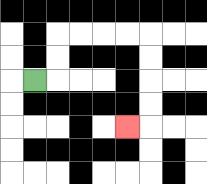{'start': '[1, 3]', 'end': '[5, 5]', 'path_directions': 'R,U,U,R,R,R,R,D,D,D,D,L', 'path_coordinates': '[[1, 3], [2, 3], [2, 2], [2, 1], [3, 1], [4, 1], [5, 1], [6, 1], [6, 2], [6, 3], [6, 4], [6, 5], [5, 5]]'}